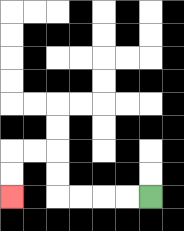{'start': '[6, 8]', 'end': '[0, 8]', 'path_directions': 'L,L,L,L,U,U,L,L,D,D', 'path_coordinates': '[[6, 8], [5, 8], [4, 8], [3, 8], [2, 8], [2, 7], [2, 6], [1, 6], [0, 6], [0, 7], [0, 8]]'}